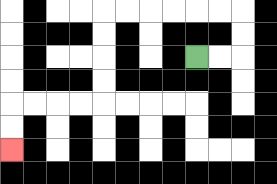{'start': '[8, 2]', 'end': '[0, 6]', 'path_directions': 'R,R,U,U,L,L,L,L,L,L,D,D,D,D,L,L,L,L,D,D', 'path_coordinates': '[[8, 2], [9, 2], [10, 2], [10, 1], [10, 0], [9, 0], [8, 0], [7, 0], [6, 0], [5, 0], [4, 0], [4, 1], [4, 2], [4, 3], [4, 4], [3, 4], [2, 4], [1, 4], [0, 4], [0, 5], [0, 6]]'}